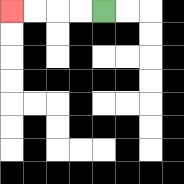{'start': '[4, 0]', 'end': '[0, 0]', 'path_directions': 'L,L,L,L', 'path_coordinates': '[[4, 0], [3, 0], [2, 0], [1, 0], [0, 0]]'}